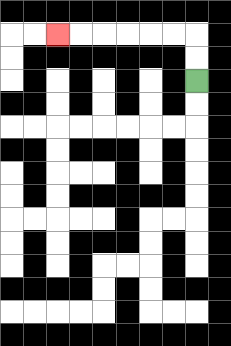{'start': '[8, 3]', 'end': '[2, 1]', 'path_directions': 'U,U,L,L,L,L,L,L', 'path_coordinates': '[[8, 3], [8, 2], [8, 1], [7, 1], [6, 1], [5, 1], [4, 1], [3, 1], [2, 1]]'}